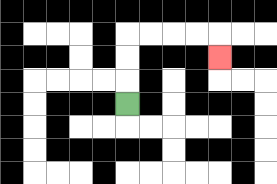{'start': '[5, 4]', 'end': '[9, 2]', 'path_directions': 'U,U,U,R,R,R,R,D', 'path_coordinates': '[[5, 4], [5, 3], [5, 2], [5, 1], [6, 1], [7, 1], [8, 1], [9, 1], [9, 2]]'}